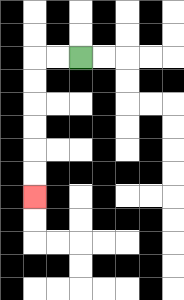{'start': '[3, 2]', 'end': '[1, 8]', 'path_directions': 'L,L,D,D,D,D,D,D', 'path_coordinates': '[[3, 2], [2, 2], [1, 2], [1, 3], [1, 4], [1, 5], [1, 6], [1, 7], [1, 8]]'}